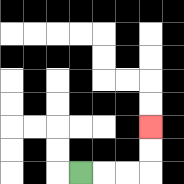{'start': '[3, 7]', 'end': '[6, 5]', 'path_directions': 'R,R,R,U,U', 'path_coordinates': '[[3, 7], [4, 7], [5, 7], [6, 7], [6, 6], [6, 5]]'}